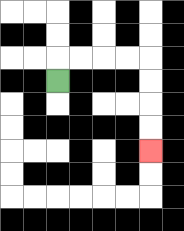{'start': '[2, 3]', 'end': '[6, 6]', 'path_directions': 'U,R,R,R,R,D,D,D,D', 'path_coordinates': '[[2, 3], [2, 2], [3, 2], [4, 2], [5, 2], [6, 2], [6, 3], [6, 4], [6, 5], [6, 6]]'}